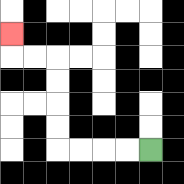{'start': '[6, 6]', 'end': '[0, 1]', 'path_directions': 'L,L,L,L,U,U,U,U,L,L,U', 'path_coordinates': '[[6, 6], [5, 6], [4, 6], [3, 6], [2, 6], [2, 5], [2, 4], [2, 3], [2, 2], [1, 2], [0, 2], [0, 1]]'}